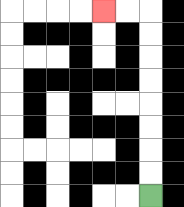{'start': '[6, 8]', 'end': '[4, 0]', 'path_directions': 'U,U,U,U,U,U,U,U,L,L', 'path_coordinates': '[[6, 8], [6, 7], [6, 6], [6, 5], [6, 4], [6, 3], [6, 2], [6, 1], [6, 0], [5, 0], [4, 0]]'}